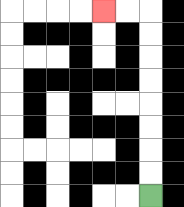{'start': '[6, 8]', 'end': '[4, 0]', 'path_directions': 'U,U,U,U,U,U,U,U,L,L', 'path_coordinates': '[[6, 8], [6, 7], [6, 6], [6, 5], [6, 4], [6, 3], [6, 2], [6, 1], [6, 0], [5, 0], [4, 0]]'}